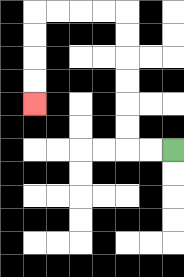{'start': '[7, 6]', 'end': '[1, 4]', 'path_directions': 'L,L,U,U,U,U,U,U,L,L,L,L,D,D,D,D', 'path_coordinates': '[[7, 6], [6, 6], [5, 6], [5, 5], [5, 4], [5, 3], [5, 2], [5, 1], [5, 0], [4, 0], [3, 0], [2, 0], [1, 0], [1, 1], [1, 2], [1, 3], [1, 4]]'}